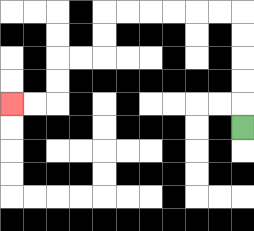{'start': '[10, 5]', 'end': '[0, 4]', 'path_directions': 'U,U,U,U,U,L,L,L,L,L,L,D,D,L,L,D,D,L,L', 'path_coordinates': '[[10, 5], [10, 4], [10, 3], [10, 2], [10, 1], [10, 0], [9, 0], [8, 0], [7, 0], [6, 0], [5, 0], [4, 0], [4, 1], [4, 2], [3, 2], [2, 2], [2, 3], [2, 4], [1, 4], [0, 4]]'}